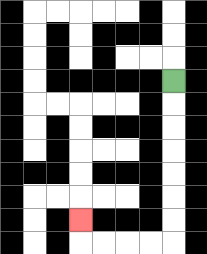{'start': '[7, 3]', 'end': '[3, 9]', 'path_directions': 'D,D,D,D,D,D,D,L,L,L,L,U', 'path_coordinates': '[[7, 3], [7, 4], [7, 5], [7, 6], [7, 7], [7, 8], [7, 9], [7, 10], [6, 10], [5, 10], [4, 10], [3, 10], [3, 9]]'}